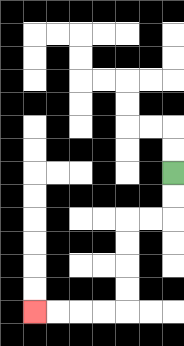{'start': '[7, 7]', 'end': '[1, 13]', 'path_directions': 'D,D,L,L,D,D,D,D,L,L,L,L', 'path_coordinates': '[[7, 7], [7, 8], [7, 9], [6, 9], [5, 9], [5, 10], [5, 11], [5, 12], [5, 13], [4, 13], [3, 13], [2, 13], [1, 13]]'}